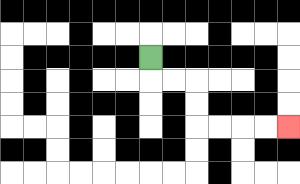{'start': '[6, 2]', 'end': '[12, 5]', 'path_directions': 'D,R,R,D,D,R,R,R,R', 'path_coordinates': '[[6, 2], [6, 3], [7, 3], [8, 3], [8, 4], [8, 5], [9, 5], [10, 5], [11, 5], [12, 5]]'}